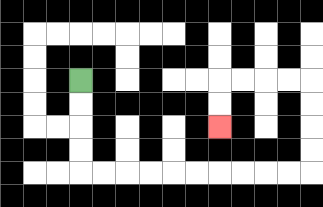{'start': '[3, 3]', 'end': '[9, 5]', 'path_directions': 'D,D,D,D,R,R,R,R,R,R,R,R,R,R,U,U,U,U,L,L,L,L,D,D', 'path_coordinates': '[[3, 3], [3, 4], [3, 5], [3, 6], [3, 7], [4, 7], [5, 7], [6, 7], [7, 7], [8, 7], [9, 7], [10, 7], [11, 7], [12, 7], [13, 7], [13, 6], [13, 5], [13, 4], [13, 3], [12, 3], [11, 3], [10, 3], [9, 3], [9, 4], [9, 5]]'}